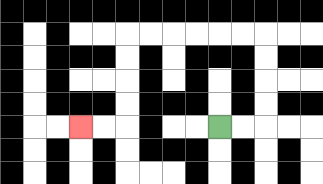{'start': '[9, 5]', 'end': '[3, 5]', 'path_directions': 'R,R,U,U,U,U,L,L,L,L,L,L,D,D,D,D,L,L', 'path_coordinates': '[[9, 5], [10, 5], [11, 5], [11, 4], [11, 3], [11, 2], [11, 1], [10, 1], [9, 1], [8, 1], [7, 1], [6, 1], [5, 1], [5, 2], [5, 3], [5, 4], [5, 5], [4, 5], [3, 5]]'}